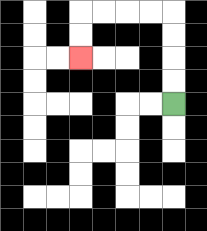{'start': '[7, 4]', 'end': '[3, 2]', 'path_directions': 'U,U,U,U,L,L,L,L,D,D', 'path_coordinates': '[[7, 4], [7, 3], [7, 2], [7, 1], [7, 0], [6, 0], [5, 0], [4, 0], [3, 0], [3, 1], [3, 2]]'}